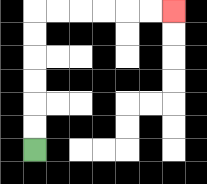{'start': '[1, 6]', 'end': '[7, 0]', 'path_directions': 'U,U,U,U,U,U,R,R,R,R,R,R', 'path_coordinates': '[[1, 6], [1, 5], [1, 4], [1, 3], [1, 2], [1, 1], [1, 0], [2, 0], [3, 0], [4, 0], [5, 0], [6, 0], [7, 0]]'}